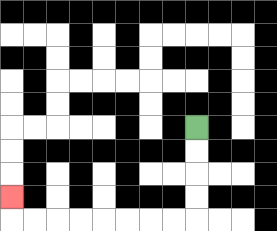{'start': '[8, 5]', 'end': '[0, 8]', 'path_directions': 'D,D,D,D,L,L,L,L,L,L,L,L,U', 'path_coordinates': '[[8, 5], [8, 6], [8, 7], [8, 8], [8, 9], [7, 9], [6, 9], [5, 9], [4, 9], [3, 9], [2, 9], [1, 9], [0, 9], [0, 8]]'}